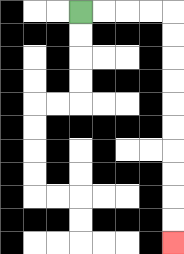{'start': '[3, 0]', 'end': '[7, 10]', 'path_directions': 'R,R,R,R,D,D,D,D,D,D,D,D,D,D', 'path_coordinates': '[[3, 0], [4, 0], [5, 0], [6, 0], [7, 0], [7, 1], [7, 2], [7, 3], [7, 4], [7, 5], [7, 6], [7, 7], [7, 8], [7, 9], [7, 10]]'}